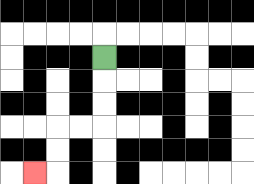{'start': '[4, 2]', 'end': '[1, 7]', 'path_directions': 'D,D,D,L,L,D,D,L', 'path_coordinates': '[[4, 2], [4, 3], [4, 4], [4, 5], [3, 5], [2, 5], [2, 6], [2, 7], [1, 7]]'}